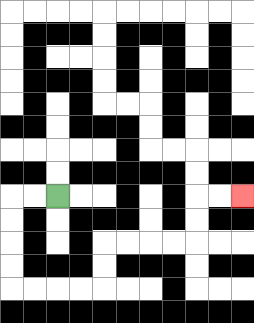{'start': '[2, 8]', 'end': '[10, 8]', 'path_directions': 'L,L,D,D,D,D,R,R,R,R,U,U,R,R,R,R,U,U,R,R', 'path_coordinates': '[[2, 8], [1, 8], [0, 8], [0, 9], [0, 10], [0, 11], [0, 12], [1, 12], [2, 12], [3, 12], [4, 12], [4, 11], [4, 10], [5, 10], [6, 10], [7, 10], [8, 10], [8, 9], [8, 8], [9, 8], [10, 8]]'}